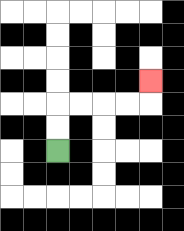{'start': '[2, 6]', 'end': '[6, 3]', 'path_directions': 'U,U,R,R,R,R,U', 'path_coordinates': '[[2, 6], [2, 5], [2, 4], [3, 4], [4, 4], [5, 4], [6, 4], [6, 3]]'}